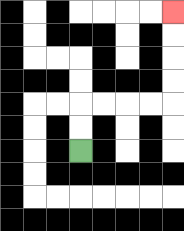{'start': '[3, 6]', 'end': '[7, 0]', 'path_directions': 'U,U,R,R,R,R,U,U,U,U', 'path_coordinates': '[[3, 6], [3, 5], [3, 4], [4, 4], [5, 4], [6, 4], [7, 4], [7, 3], [7, 2], [7, 1], [7, 0]]'}